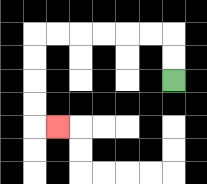{'start': '[7, 3]', 'end': '[2, 5]', 'path_directions': 'U,U,L,L,L,L,L,L,D,D,D,D,R', 'path_coordinates': '[[7, 3], [7, 2], [7, 1], [6, 1], [5, 1], [4, 1], [3, 1], [2, 1], [1, 1], [1, 2], [1, 3], [1, 4], [1, 5], [2, 5]]'}